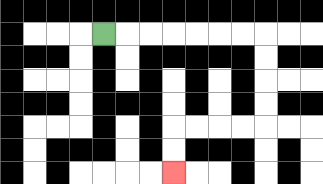{'start': '[4, 1]', 'end': '[7, 7]', 'path_directions': 'R,R,R,R,R,R,R,D,D,D,D,L,L,L,L,D,D', 'path_coordinates': '[[4, 1], [5, 1], [6, 1], [7, 1], [8, 1], [9, 1], [10, 1], [11, 1], [11, 2], [11, 3], [11, 4], [11, 5], [10, 5], [9, 5], [8, 5], [7, 5], [7, 6], [7, 7]]'}